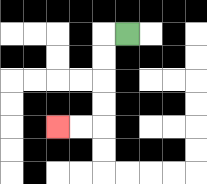{'start': '[5, 1]', 'end': '[2, 5]', 'path_directions': 'L,D,D,D,D,L,L', 'path_coordinates': '[[5, 1], [4, 1], [4, 2], [4, 3], [4, 4], [4, 5], [3, 5], [2, 5]]'}